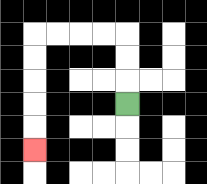{'start': '[5, 4]', 'end': '[1, 6]', 'path_directions': 'U,U,U,L,L,L,L,D,D,D,D,D', 'path_coordinates': '[[5, 4], [5, 3], [5, 2], [5, 1], [4, 1], [3, 1], [2, 1], [1, 1], [1, 2], [1, 3], [1, 4], [1, 5], [1, 6]]'}